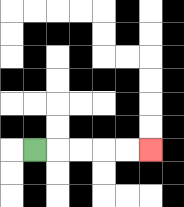{'start': '[1, 6]', 'end': '[6, 6]', 'path_directions': 'R,R,R,R,R', 'path_coordinates': '[[1, 6], [2, 6], [3, 6], [4, 6], [5, 6], [6, 6]]'}